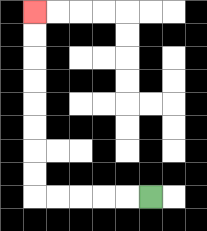{'start': '[6, 8]', 'end': '[1, 0]', 'path_directions': 'L,L,L,L,L,U,U,U,U,U,U,U,U', 'path_coordinates': '[[6, 8], [5, 8], [4, 8], [3, 8], [2, 8], [1, 8], [1, 7], [1, 6], [1, 5], [1, 4], [1, 3], [1, 2], [1, 1], [1, 0]]'}